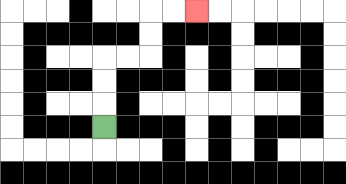{'start': '[4, 5]', 'end': '[8, 0]', 'path_directions': 'U,U,U,R,R,U,U,R,R', 'path_coordinates': '[[4, 5], [4, 4], [4, 3], [4, 2], [5, 2], [6, 2], [6, 1], [6, 0], [7, 0], [8, 0]]'}